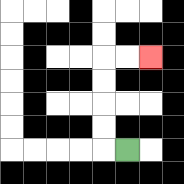{'start': '[5, 6]', 'end': '[6, 2]', 'path_directions': 'L,U,U,U,U,R,R', 'path_coordinates': '[[5, 6], [4, 6], [4, 5], [4, 4], [4, 3], [4, 2], [5, 2], [6, 2]]'}